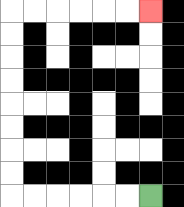{'start': '[6, 8]', 'end': '[6, 0]', 'path_directions': 'L,L,L,L,L,L,U,U,U,U,U,U,U,U,R,R,R,R,R,R', 'path_coordinates': '[[6, 8], [5, 8], [4, 8], [3, 8], [2, 8], [1, 8], [0, 8], [0, 7], [0, 6], [0, 5], [0, 4], [0, 3], [0, 2], [0, 1], [0, 0], [1, 0], [2, 0], [3, 0], [4, 0], [5, 0], [6, 0]]'}